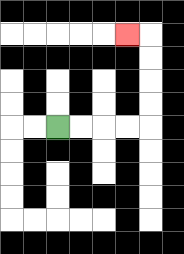{'start': '[2, 5]', 'end': '[5, 1]', 'path_directions': 'R,R,R,R,U,U,U,U,L', 'path_coordinates': '[[2, 5], [3, 5], [4, 5], [5, 5], [6, 5], [6, 4], [6, 3], [6, 2], [6, 1], [5, 1]]'}